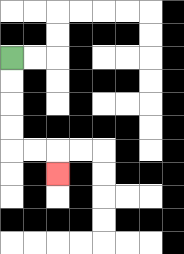{'start': '[0, 2]', 'end': '[2, 7]', 'path_directions': 'D,D,D,D,R,R,D', 'path_coordinates': '[[0, 2], [0, 3], [0, 4], [0, 5], [0, 6], [1, 6], [2, 6], [2, 7]]'}